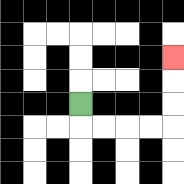{'start': '[3, 4]', 'end': '[7, 2]', 'path_directions': 'D,R,R,R,R,U,U,U', 'path_coordinates': '[[3, 4], [3, 5], [4, 5], [5, 5], [6, 5], [7, 5], [7, 4], [7, 3], [7, 2]]'}